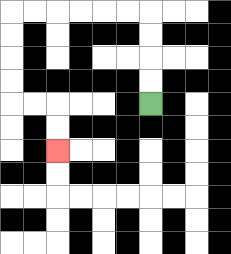{'start': '[6, 4]', 'end': '[2, 6]', 'path_directions': 'U,U,U,U,L,L,L,L,L,L,D,D,D,D,R,R,D,D', 'path_coordinates': '[[6, 4], [6, 3], [6, 2], [6, 1], [6, 0], [5, 0], [4, 0], [3, 0], [2, 0], [1, 0], [0, 0], [0, 1], [0, 2], [0, 3], [0, 4], [1, 4], [2, 4], [2, 5], [2, 6]]'}